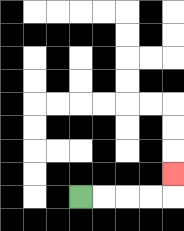{'start': '[3, 8]', 'end': '[7, 7]', 'path_directions': 'R,R,R,R,U', 'path_coordinates': '[[3, 8], [4, 8], [5, 8], [6, 8], [7, 8], [7, 7]]'}